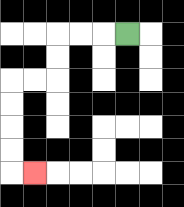{'start': '[5, 1]', 'end': '[1, 7]', 'path_directions': 'L,L,L,D,D,L,L,D,D,D,D,R', 'path_coordinates': '[[5, 1], [4, 1], [3, 1], [2, 1], [2, 2], [2, 3], [1, 3], [0, 3], [0, 4], [0, 5], [0, 6], [0, 7], [1, 7]]'}